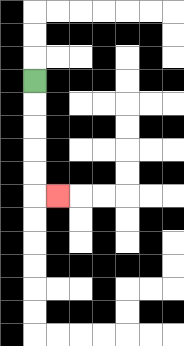{'start': '[1, 3]', 'end': '[2, 8]', 'path_directions': 'D,D,D,D,D,R', 'path_coordinates': '[[1, 3], [1, 4], [1, 5], [1, 6], [1, 7], [1, 8], [2, 8]]'}